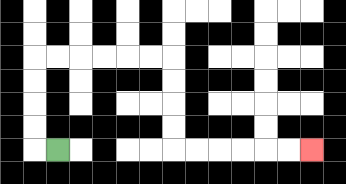{'start': '[2, 6]', 'end': '[13, 6]', 'path_directions': 'L,U,U,U,U,R,R,R,R,R,R,D,D,D,D,R,R,R,R,R,R', 'path_coordinates': '[[2, 6], [1, 6], [1, 5], [1, 4], [1, 3], [1, 2], [2, 2], [3, 2], [4, 2], [5, 2], [6, 2], [7, 2], [7, 3], [7, 4], [7, 5], [7, 6], [8, 6], [9, 6], [10, 6], [11, 6], [12, 6], [13, 6]]'}